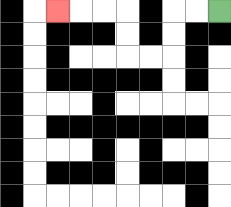{'start': '[9, 0]', 'end': '[2, 0]', 'path_directions': 'L,L,D,D,L,L,U,U,L,L,L', 'path_coordinates': '[[9, 0], [8, 0], [7, 0], [7, 1], [7, 2], [6, 2], [5, 2], [5, 1], [5, 0], [4, 0], [3, 0], [2, 0]]'}